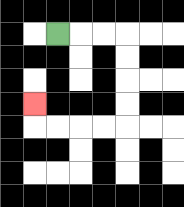{'start': '[2, 1]', 'end': '[1, 4]', 'path_directions': 'R,R,R,D,D,D,D,L,L,L,L,U', 'path_coordinates': '[[2, 1], [3, 1], [4, 1], [5, 1], [5, 2], [5, 3], [5, 4], [5, 5], [4, 5], [3, 5], [2, 5], [1, 5], [1, 4]]'}